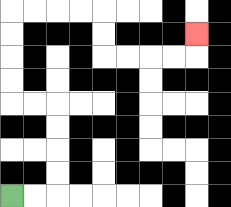{'start': '[0, 8]', 'end': '[8, 1]', 'path_directions': 'R,R,U,U,U,U,L,L,U,U,U,U,R,R,R,R,D,D,R,R,R,R,U', 'path_coordinates': '[[0, 8], [1, 8], [2, 8], [2, 7], [2, 6], [2, 5], [2, 4], [1, 4], [0, 4], [0, 3], [0, 2], [0, 1], [0, 0], [1, 0], [2, 0], [3, 0], [4, 0], [4, 1], [4, 2], [5, 2], [6, 2], [7, 2], [8, 2], [8, 1]]'}